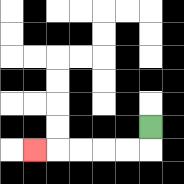{'start': '[6, 5]', 'end': '[1, 6]', 'path_directions': 'D,L,L,L,L,L', 'path_coordinates': '[[6, 5], [6, 6], [5, 6], [4, 6], [3, 6], [2, 6], [1, 6]]'}